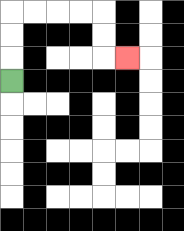{'start': '[0, 3]', 'end': '[5, 2]', 'path_directions': 'U,U,U,R,R,R,R,D,D,R', 'path_coordinates': '[[0, 3], [0, 2], [0, 1], [0, 0], [1, 0], [2, 0], [3, 0], [4, 0], [4, 1], [4, 2], [5, 2]]'}